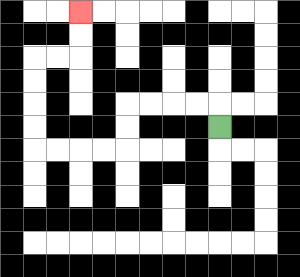{'start': '[9, 5]', 'end': '[3, 0]', 'path_directions': 'U,L,L,L,L,D,D,L,L,L,L,U,U,U,U,R,R,U,U', 'path_coordinates': '[[9, 5], [9, 4], [8, 4], [7, 4], [6, 4], [5, 4], [5, 5], [5, 6], [4, 6], [3, 6], [2, 6], [1, 6], [1, 5], [1, 4], [1, 3], [1, 2], [2, 2], [3, 2], [3, 1], [3, 0]]'}